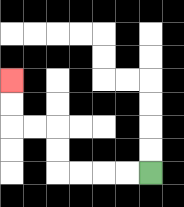{'start': '[6, 7]', 'end': '[0, 3]', 'path_directions': 'L,L,L,L,U,U,L,L,U,U', 'path_coordinates': '[[6, 7], [5, 7], [4, 7], [3, 7], [2, 7], [2, 6], [2, 5], [1, 5], [0, 5], [0, 4], [0, 3]]'}